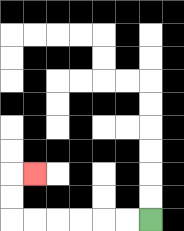{'start': '[6, 9]', 'end': '[1, 7]', 'path_directions': 'L,L,L,L,L,L,U,U,R', 'path_coordinates': '[[6, 9], [5, 9], [4, 9], [3, 9], [2, 9], [1, 9], [0, 9], [0, 8], [0, 7], [1, 7]]'}